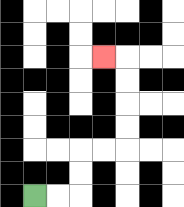{'start': '[1, 8]', 'end': '[4, 2]', 'path_directions': 'R,R,U,U,R,R,U,U,U,U,L', 'path_coordinates': '[[1, 8], [2, 8], [3, 8], [3, 7], [3, 6], [4, 6], [5, 6], [5, 5], [5, 4], [5, 3], [5, 2], [4, 2]]'}